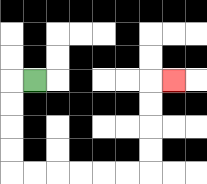{'start': '[1, 3]', 'end': '[7, 3]', 'path_directions': 'L,D,D,D,D,R,R,R,R,R,R,U,U,U,U,R', 'path_coordinates': '[[1, 3], [0, 3], [0, 4], [0, 5], [0, 6], [0, 7], [1, 7], [2, 7], [3, 7], [4, 7], [5, 7], [6, 7], [6, 6], [6, 5], [6, 4], [6, 3], [7, 3]]'}